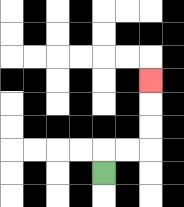{'start': '[4, 7]', 'end': '[6, 3]', 'path_directions': 'U,R,R,U,U,U', 'path_coordinates': '[[4, 7], [4, 6], [5, 6], [6, 6], [6, 5], [6, 4], [6, 3]]'}